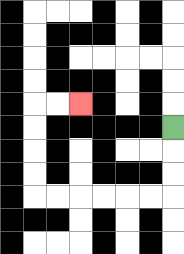{'start': '[7, 5]', 'end': '[3, 4]', 'path_directions': 'D,D,D,L,L,L,L,L,L,U,U,U,U,R,R', 'path_coordinates': '[[7, 5], [7, 6], [7, 7], [7, 8], [6, 8], [5, 8], [4, 8], [3, 8], [2, 8], [1, 8], [1, 7], [1, 6], [1, 5], [1, 4], [2, 4], [3, 4]]'}